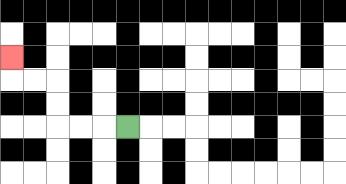{'start': '[5, 5]', 'end': '[0, 2]', 'path_directions': 'L,L,L,U,U,L,L,U', 'path_coordinates': '[[5, 5], [4, 5], [3, 5], [2, 5], [2, 4], [2, 3], [1, 3], [0, 3], [0, 2]]'}